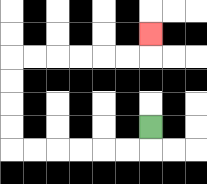{'start': '[6, 5]', 'end': '[6, 1]', 'path_directions': 'D,L,L,L,L,L,L,U,U,U,U,R,R,R,R,R,R,U', 'path_coordinates': '[[6, 5], [6, 6], [5, 6], [4, 6], [3, 6], [2, 6], [1, 6], [0, 6], [0, 5], [0, 4], [0, 3], [0, 2], [1, 2], [2, 2], [3, 2], [4, 2], [5, 2], [6, 2], [6, 1]]'}